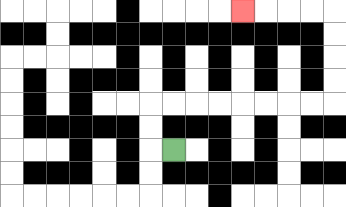{'start': '[7, 6]', 'end': '[10, 0]', 'path_directions': 'L,U,U,R,R,R,R,R,R,R,R,U,U,U,U,L,L,L,L', 'path_coordinates': '[[7, 6], [6, 6], [6, 5], [6, 4], [7, 4], [8, 4], [9, 4], [10, 4], [11, 4], [12, 4], [13, 4], [14, 4], [14, 3], [14, 2], [14, 1], [14, 0], [13, 0], [12, 0], [11, 0], [10, 0]]'}